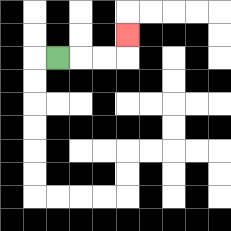{'start': '[2, 2]', 'end': '[5, 1]', 'path_directions': 'R,R,R,U', 'path_coordinates': '[[2, 2], [3, 2], [4, 2], [5, 2], [5, 1]]'}